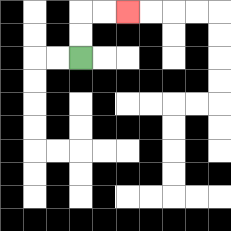{'start': '[3, 2]', 'end': '[5, 0]', 'path_directions': 'U,U,R,R', 'path_coordinates': '[[3, 2], [3, 1], [3, 0], [4, 0], [5, 0]]'}